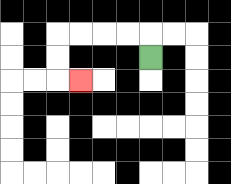{'start': '[6, 2]', 'end': '[3, 3]', 'path_directions': 'U,L,L,L,L,D,D,R', 'path_coordinates': '[[6, 2], [6, 1], [5, 1], [4, 1], [3, 1], [2, 1], [2, 2], [2, 3], [3, 3]]'}